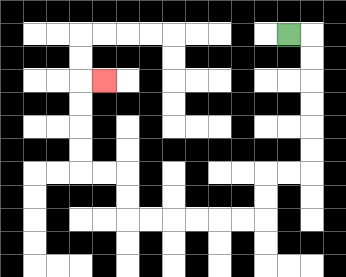{'start': '[12, 1]', 'end': '[4, 3]', 'path_directions': 'R,D,D,D,D,D,D,L,L,D,D,L,L,L,L,L,L,U,U,L,L,U,U,U,U,R', 'path_coordinates': '[[12, 1], [13, 1], [13, 2], [13, 3], [13, 4], [13, 5], [13, 6], [13, 7], [12, 7], [11, 7], [11, 8], [11, 9], [10, 9], [9, 9], [8, 9], [7, 9], [6, 9], [5, 9], [5, 8], [5, 7], [4, 7], [3, 7], [3, 6], [3, 5], [3, 4], [3, 3], [4, 3]]'}